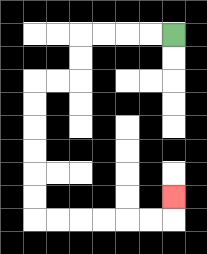{'start': '[7, 1]', 'end': '[7, 8]', 'path_directions': 'L,L,L,L,D,D,L,L,D,D,D,D,D,D,R,R,R,R,R,R,U', 'path_coordinates': '[[7, 1], [6, 1], [5, 1], [4, 1], [3, 1], [3, 2], [3, 3], [2, 3], [1, 3], [1, 4], [1, 5], [1, 6], [1, 7], [1, 8], [1, 9], [2, 9], [3, 9], [4, 9], [5, 9], [6, 9], [7, 9], [7, 8]]'}